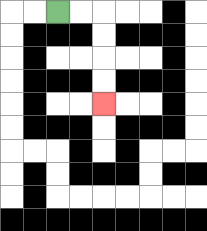{'start': '[2, 0]', 'end': '[4, 4]', 'path_directions': 'R,R,D,D,D,D', 'path_coordinates': '[[2, 0], [3, 0], [4, 0], [4, 1], [4, 2], [4, 3], [4, 4]]'}